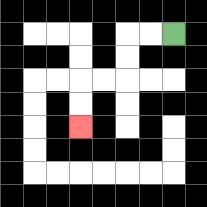{'start': '[7, 1]', 'end': '[3, 5]', 'path_directions': 'L,L,D,D,L,L,D,D', 'path_coordinates': '[[7, 1], [6, 1], [5, 1], [5, 2], [5, 3], [4, 3], [3, 3], [3, 4], [3, 5]]'}